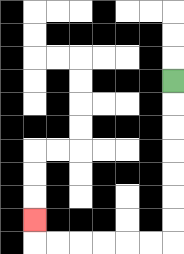{'start': '[7, 3]', 'end': '[1, 9]', 'path_directions': 'D,D,D,D,D,D,D,L,L,L,L,L,L,U', 'path_coordinates': '[[7, 3], [7, 4], [7, 5], [7, 6], [7, 7], [7, 8], [7, 9], [7, 10], [6, 10], [5, 10], [4, 10], [3, 10], [2, 10], [1, 10], [1, 9]]'}